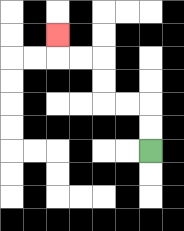{'start': '[6, 6]', 'end': '[2, 1]', 'path_directions': 'U,U,L,L,U,U,L,L,U', 'path_coordinates': '[[6, 6], [6, 5], [6, 4], [5, 4], [4, 4], [4, 3], [4, 2], [3, 2], [2, 2], [2, 1]]'}